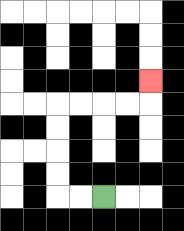{'start': '[4, 8]', 'end': '[6, 3]', 'path_directions': 'L,L,U,U,U,U,R,R,R,R,U', 'path_coordinates': '[[4, 8], [3, 8], [2, 8], [2, 7], [2, 6], [2, 5], [2, 4], [3, 4], [4, 4], [5, 4], [6, 4], [6, 3]]'}